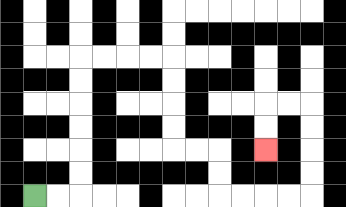{'start': '[1, 8]', 'end': '[11, 6]', 'path_directions': 'R,R,U,U,U,U,U,U,R,R,R,R,D,D,D,D,R,R,D,D,R,R,R,R,U,U,U,U,L,L,D,D', 'path_coordinates': '[[1, 8], [2, 8], [3, 8], [3, 7], [3, 6], [3, 5], [3, 4], [3, 3], [3, 2], [4, 2], [5, 2], [6, 2], [7, 2], [7, 3], [7, 4], [7, 5], [7, 6], [8, 6], [9, 6], [9, 7], [9, 8], [10, 8], [11, 8], [12, 8], [13, 8], [13, 7], [13, 6], [13, 5], [13, 4], [12, 4], [11, 4], [11, 5], [11, 6]]'}